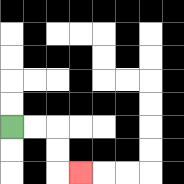{'start': '[0, 5]', 'end': '[3, 7]', 'path_directions': 'R,R,D,D,R', 'path_coordinates': '[[0, 5], [1, 5], [2, 5], [2, 6], [2, 7], [3, 7]]'}